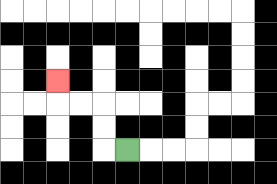{'start': '[5, 6]', 'end': '[2, 3]', 'path_directions': 'L,U,U,L,L,U', 'path_coordinates': '[[5, 6], [4, 6], [4, 5], [4, 4], [3, 4], [2, 4], [2, 3]]'}